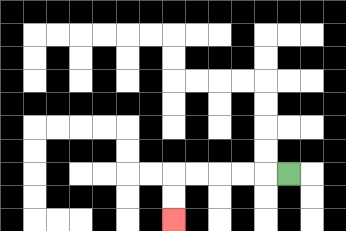{'start': '[12, 7]', 'end': '[7, 9]', 'path_directions': 'L,L,L,L,L,D,D', 'path_coordinates': '[[12, 7], [11, 7], [10, 7], [9, 7], [8, 7], [7, 7], [7, 8], [7, 9]]'}